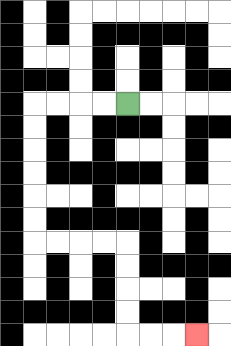{'start': '[5, 4]', 'end': '[8, 14]', 'path_directions': 'L,L,L,L,D,D,D,D,D,D,R,R,R,R,D,D,D,D,R,R,R', 'path_coordinates': '[[5, 4], [4, 4], [3, 4], [2, 4], [1, 4], [1, 5], [1, 6], [1, 7], [1, 8], [1, 9], [1, 10], [2, 10], [3, 10], [4, 10], [5, 10], [5, 11], [5, 12], [5, 13], [5, 14], [6, 14], [7, 14], [8, 14]]'}